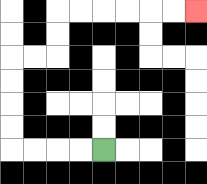{'start': '[4, 6]', 'end': '[8, 0]', 'path_directions': 'L,L,L,L,U,U,U,U,R,R,U,U,R,R,R,R,R,R', 'path_coordinates': '[[4, 6], [3, 6], [2, 6], [1, 6], [0, 6], [0, 5], [0, 4], [0, 3], [0, 2], [1, 2], [2, 2], [2, 1], [2, 0], [3, 0], [4, 0], [5, 0], [6, 0], [7, 0], [8, 0]]'}